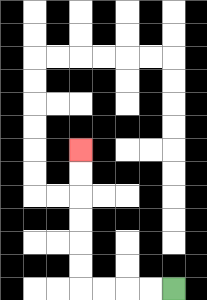{'start': '[7, 12]', 'end': '[3, 6]', 'path_directions': 'L,L,L,L,U,U,U,U,U,U', 'path_coordinates': '[[7, 12], [6, 12], [5, 12], [4, 12], [3, 12], [3, 11], [3, 10], [3, 9], [3, 8], [3, 7], [3, 6]]'}